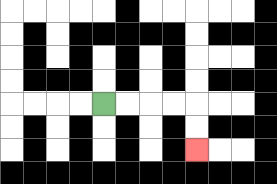{'start': '[4, 4]', 'end': '[8, 6]', 'path_directions': 'R,R,R,R,D,D', 'path_coordinates': '[[4, 4], [5, 4], [6, 4], [7, 4], [8, 4], [8, 5], [8, 6]]'}